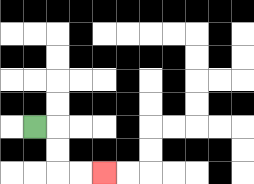{'start': '[1, 5]', 'end': '[4, 7]', 'path_directions': 'R,D,D,R,R', 'path_coordinates': '[[1, 5], [2, 5], [2, 6], [2, 7], [3, 7], [4, 7]]'}